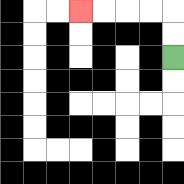{'start': '[7, 2]', 'end': '[3, 0]', 'path_directions': 'U,U,L,L,L,L', 'path_coordinates': '[[7, 2], [7, 1], [7, 0], [6, 0], [5, 0], [4, 0], [3, 0]]'}